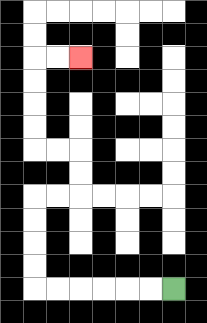{'start': '[7, 12]', 'end': '[3, 2]', 'path_directions': 'L,L,L,L,L,L,U,U,U,U,R,R,U,U,L,L,U,U,U,U,R,R', 'path_coordinates': '[[7, 12], [6, 12], [5, 12], [4, 12], [3, 12], [2, 12], [1, 12], [1, 11], [1, 10], [1, 9], [1, 8], [2, 8], [3, 8], [3, 7], [3, 6], [2, 6], [1, 6], [1, 5], [1, 4], [1, 3], [1, 2], [2, 2], [3, 2]]'}